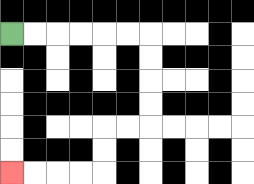{'start': '[0, 1]', 'end': '[0, 7]', 'path_directions': 'R,R,R,R,R,R,D,D,D,D,L,L,D,D,L,L,L,L', 'path_coordinates': '[[0, 1], [1, 1], [2, 1], [3, 1], [4, 1], [5, 1], [6, 1], [6, 2], [6, 3], [6, 4], [6, 5], [5, 5], [4, 5], [4, 6], [4, 7], [3, 7], [2, 7], [1, 7], [0, 7]]'}